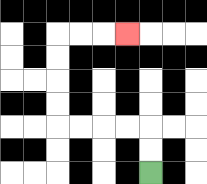{'start': '[6, 7]', 'end': '[5, 1]', 'path_directions': 'U,U,L,L,L,L,U,U,U,U,R,R,R', 'path_coordinates': '[[6, 7], [6, 6], [6, 5], [5, 5], [4, 5], [3, 5], [2, 5], [2, 4], [2, 3], [2, 2], [2, 1], [3, 1], [4, 1], [5, 1]]'}